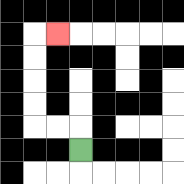{'start': '[3, 6]', 'end': '[2, 1]', 'path_directions': 'U,L,L,U,U,U,U,R', 'path_coordinates': '[[3, 6], [3, 5], [2, 5], [1, 5], [1, 4], [1, 3], [1, 2], [1, 1], [2, 1]]'}